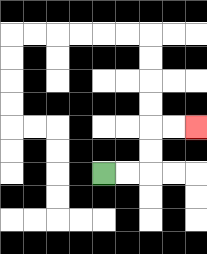{'start': '[4, 7]', 'end': '[8, 5]', 'path_directions': 'R,R,U,U,R,R', 'path_coordinates': '[[4, 7], [5, 7], [6, 7], [6, 6], [6, 5], [7, 5], [8, 5]]'}